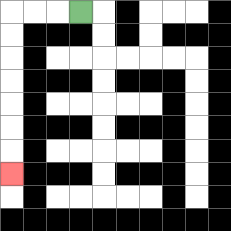{'start': '[3, 0]', 'end': '[0, 7]', 'path_directions': 'L,L,L,D,D,D,D,D,D,D', 'path_coordinates': '[[3, 0], [2, 0], [1, 0], [0, 0], [0, 1], [0, 2], [0, 3], [0, 4], [0, 5], [0, 6], [0, 7]]'}